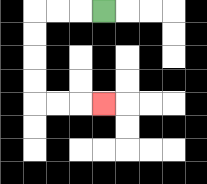{'start': '[4, 0]', 'end': '[4, 4]', 'path_directions': 'L,L,L,D,D,D,D,R,R,R', 'path_coordinates': '[[4, 0], [3, 0], [2, 0], [1, 0], [1, 1], [1, 2], [1, 3], [1, 4], [2, 4], [3, 4], [4, 4]]'}